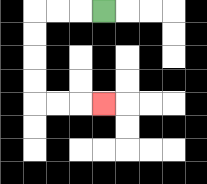{'start': '[4, 0]', 'end': '[4, 4]', 'path_directions': 'L,L,L,D,D,D,D,R,R,R', 'path_coordinates': '[[4, 0], [3, 0], [2, 0], [1, 0], [1, 1], [1, 2], [1, 3], [1, 4], [2, 4], [3, 4], [4, 4]]'}